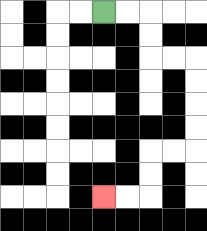{'start': '[4, 0]', 'end': '[4, 8]', 'path_directions': 'R,R,D,D,R,R,D,D,D,D,L,L,D,D,L,L', 'path_coordinates': '[[4, 0], [5, 0], [6, 0], [6, 1], [6, 2], [7, 2], [8, 2], [8, 3], [8, 4], [8, 5], [8, 6], [7, 6], [6, 6], [6, 7], [6, 8], [5, 8], [4, 8]]'}